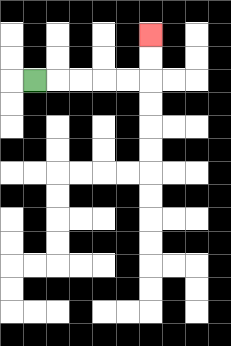{'start': '[1, 3]', 'end': '[6, 1]', 'path_directions': 'R,R,R,R,R,U,U', 'path_coordinates': '[[1, 3], [2, 3], [3, 3], [4, 3], [5, 3], [6, 3], [6, 2], [6, 1]]'}